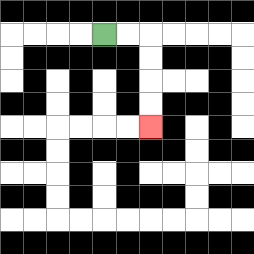{'start': '[4, 1]', 'end': '[6, 5]', 'path_directions': 'R,R,D,D,D,D', 'path_coordinates': '[[4, 1], [5, 1], [6, 1], [6, 2], [6, 3], [6, 4], [6, 5]]'}